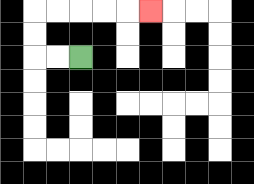{'start': '[3, 2]', 'end': '[6, 0]', 'path_directions': 'L,L,U,U,R,R,R,R,R', 'path_coordinates': '[[3, 2], [2, 2], [1, 2], [1, 1], [1, 0], [2, 0], [3, 0], [4, 0], [5, 0], [6, 0]]'}